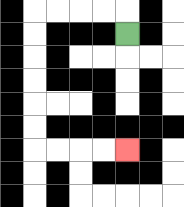{'start': '[5, 1]', 'end': '[5, 6]', 'path_directions': 'U,L,L,L,L,D,D,D,D,D,D,R,R,R,R', 'path_coordinates': '[[5, 1], [5, 0], [4, 0], [3, 0], [2, 0], [1, 0], [1, 1], [1, 2], [1, 3], [1, 4], [1, 5], [1, 6], [2, 6], [3, 6], [4, 6], [5, 6]]'}